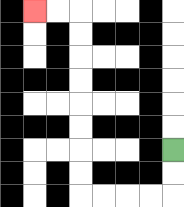{'start': '[7, 6]', 'end': '[1, 0]', 'path_directions': 'D,D,L,L,L,L,U,U,U,U,U,U,U,U,L,L', 'path_coordinates': '[[7, 6], [7, 7], [7, 8], [6, 8], [5, 8], [4, 8], [3, 8], [3, 7], [3, 6], [3, 5], [3, 4], [3, 3], [3, 2], [3, 1], [3, 0], [2, 0], [1, 0]]'}